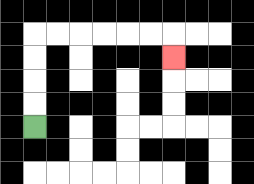{'start': '[1, 5]', 'end': '[7, 2]', 'path_directions': 'U,U,U,U,R,R,R,R,R,R,D', 'path_coordinates': '[[1, 5], [1, 4], [1, 3], [1, 2], [1, 1], [2, 1], [3, 1], [4, 1], [5, 1], [6, 1], [7, 1], [7, 2]]'}